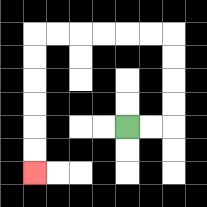{'start': '[5, 5]', 'end': '[1, 7]', 'path_directions': 'R,R,U,U,U,U,L,L,L,L,L,L,D,D,D,D,D,D', 'path_coordinates': '[[5, 5], [6, 5], [7, 5], [7, 4], [7, 3], [7, 2], [7, 1], [6, 1], [5, 1], [4, 1], [3, 1], [2, 1], [1, 1], [1, 2], [1, 3], [1, 4], [1, 5], [1, 6], [1, 7]]'}